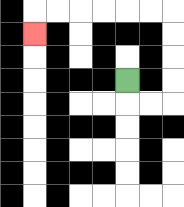{'start': '[5, 3]', 'end': '[1, 1]', 'path_directions': 'D,R,R,U,U,U,U,L,L,L,L,L,L,D', 'path_coordinates': '[[5, 3], [5, 4], [6, 4], [7, 4], [7, 3], [7, 2], [7, 1], [7, 0], [6, 0], [5, 0], [4, 0], [3, 0], [2, 0], [1, 0], [1, 1]]'}